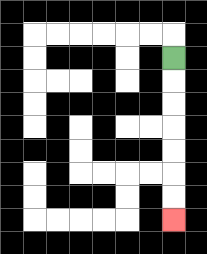{'start': '[7, 2]', 'end': '[7, 9]', 'path_directions': 'D,D,D,D,D,D,D', 'path_coordinates': '[[7, 2], [7, 3], [7, 4], [7, 5], [7, 6], [7, 7], [7, 8], [7, 9]]'}